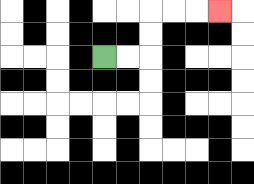{'start': '[4, 2]', 'end': '[9, 0]', 'path_directions': 'R,R,U,U,R,R,R', 'path_coordinates': '[[4, 2], [5, 2], [6, 2], [6, 1], [6, 0], [7, 0], [8, 0], [9, 0]]'}